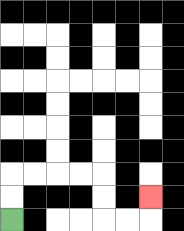{'start': '[0, 9]', 'end': '[6, 8]', 'path_directions': 'U,U,R,R,R,R,D,D,R,R,U', 'path_coordinates': '[[0, 9], [0, 8], [0, 7], [1, 7], [2, 7], [3, 7], [4, 7], [4, 8], [4, 9], [5, 9], [6, 9], [6, 8]]'}